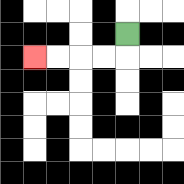{'start': '[5, 1]', 'end': '[1, 2]', 'path_directions': 'D,L,L,L,L', 'path_coordinates': '[[5, 1], [5, 2], [4, 2], [3, 2], [2, 2], [1, 2]]'}